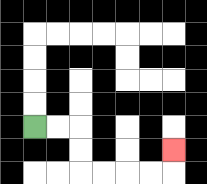{'start': '[1, 5]', 'end': '[7, 6]', 'path_directions': 'R,R,D,D,R,R,R,R,U', 'path_coordinates': '[[1, 5], [2, 5], [3, 5], [3, 6], [3, 7], [4, 7], [5, 7], [6, 7], [7, 7], [7, 6]]'}